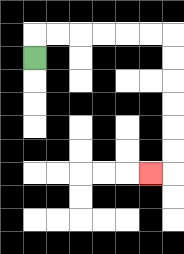{'start': '[1, 2]', 'end': '[6, 7]', 'path_directions': 'U,R,R,R,R,R,R,D,D,D,D,D,D,L', 'path_coordinates': '[[1, 2], [1, 1], [2, 1], [3, 1], [4, 1], [5, 1], [6, 1], [7, 1], [7, 2], [7, 3], [7, 4], [7, 5], [7, 6], [7, 7], [6, 7]]'}